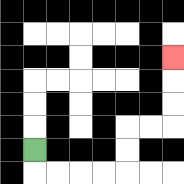{'start': '[1, 6]', 'end': '[7, 2]', 'path_directions': 'D,R,R,R,R,U,U,R,R,U,U,U', 'path_coordinates': '[[1, 6], [1, 7], [2, 7], [3, 7], [4, 7], [5, 7], [5, 6], [5, 5], [6, 5], [7, 5], [7, 4], [7, 3], [7, 2]]'}